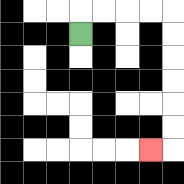{'start': '[3, 1]', 'end': '[6, 6]', 'path_directions': 'U,R,R,R,R,D,D,D,D,D,D,L', 'path_coordinates': '[[3, 1], [3, 0], [4, 0], [5, 0], [6, 0], [7, 0], [7, 1], [7, 2], [7, 3], [7, 4], [7, 5], [7, 6], [6, 6]]'}